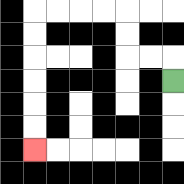{'start': '[7, 3]', 'end': '[1, 6]', 'path_directions': 'U,L,L,U,U,L,L,L,L,D,D,D,D,D,D', 'path_coordinates': '[[7, 3], [7, 2], [6, 2], [5, 2], [5, 1], [5, 0], [4, 0], [3, 0], [2, 0], [1, 0], [1, 1], [1, 2], [1, 3], [1, 4], [1, 5], [1, 6]]'}